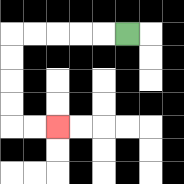{'start': '[5, 1]', 'end': '[2, 5]', 'path_directions': 'L,L,L,L,L,D,D,D,D,R,R', 'path_coordinates': '[[5, 1], [4, 1], [3, 1], [2, 1], [1, 1], [0, 1], [0, 2], [0, 3], [0, 4], [0, 5], [1, 5], [2, 5]]'}